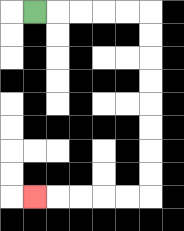{'start': '[1, 0]', 'end': '[1, 8]', 'path_directions': 'R,R,R,R,R,D,D,D,D,D,D,D,D,L,L,L,L,L', 'path_coordinates': '[[1, 0], [2, 0], [3, 0], [4, 0], [5, 0], [6, 0], [6, 1], [6, 2], [6, 3], [6, 4], [6, 5], [6, 6], [6, 7], [6, 8], [5, 8], [4, 8], [3, 8], [2, 8], [1, 8]]'}